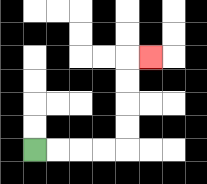{'start': '[1, 6]', 'end': '[6, 2]', 'path_directions': 'R,R,R,R,U,U,U,U,R', 'path_coordinates': '[[1, 6], [2, 6], [3, 6], [4, 6], [5, 6], [5, 5], [5, 4], [5, 3], [5, 2], [6, 2]]'}